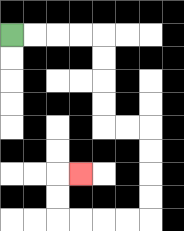{'start': '[0, 1]', 'end': '[3, 7]', 'path_directions': 'R,R,R,R,D,D,D,D,R,R,D,D,D,D,L,L,L,L,U,U,R', 'path_coordinates': '[[0, 1], [1, 1], [2, 1], [3, 1], [4, 1], [4, 2], [4, 3], [4, 4], [4, 5], [5, 5], [6, 5], [6, 6], [6, 7], [6, 8], [6, 9], [5, 9], [4, 9], [3, 9], [2, 9], [2, 8], [2, 7], [3, 7]]'}